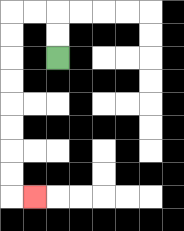{'start': '[2, 2]', 'end': '[1, 8]', 'path_directions': 'U,U,L,L,D,D,D,D,D,D,D,D,R', 'path_coordinates': '[[2, 2], [2, 1], [2, 0], [1, 0], [0, 0], [0, 1], [0, 2], [0, 3], [0, 4], [0, 5], [0, 6], [0, 7], [0, 8], [1, 8]]'}